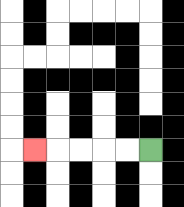{'start': '[6, 6]', 'end': '[1, 6]', 'path_directions': 'L,L,L,L,L', 'path_coordinates': '[[6, 6], [5, 6], [4, 6], [3, 6], [2, 6], [1, 6]]'}